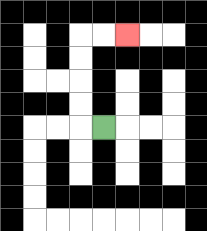{'start': '[4, 5]', 'end': '[5, 1]', 'path_directions': 'L,U,U,U,U,R,R', 'path_coordinates': '[[4, 5], [3, 5], [3, 4], [3, 3], [3, 2], [3, 1], [4, 1], [5, 1]]'}